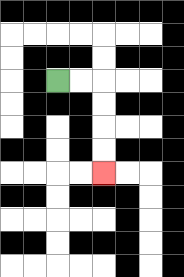{'start': '[2, 3]', 'end': '[4, 7]', 'path_directions': 'R,R,D,D,D,D', 'path_coordinates': '[[2, 3], [3, 3], [4, 3], [4, 4], [4, 5], [4, 6], [4, 7]]'}